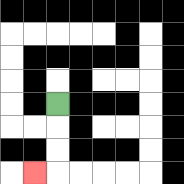{'start': '[2, 4]', 'end': '[1, 7]', 'path_directions': 'D,D,D,L', 'path_coordinates': '[[2, 4], [2, 5], [2, 6], [2, 7], [1, 7]]'}